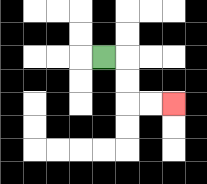{'start': '[4, 2]', 'end': '[7, 4]', 'path_directions': 'R,D,D,R,R', 'path_coordinates': '[[4, 2], [5, 2], [5, 3], [5, 4], [6, 4], [7, 4]]'}